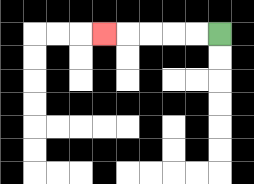{'start': '[9, 1]', 'end': '[4, 1]', 'path_directions': 'L,L,L,L,L', 'path_coordinates': '[[9, 1], [8, 1], [7, 1], [6, 1], [5, 1], [4, 1]]'}